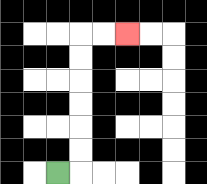{'start': '[2, 7]', 'end': '[5, 1]', 'path_directions': 'R,U,U,U,U,U,U,R,R', 'path_coordinates': '[[2, 7], [3, 7], [3, 6], [3, 5], [3, 4], [3, 3], [3, 2], [3, 1], [4, 1], [5, 1]]'}